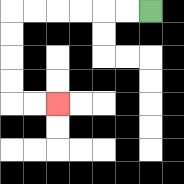{'start': '[6, 0]', 'end': '[2, 4]', 'path_directions': 'L,L,L,L,L,L,D,D,D,D,R,R', 'path_coordinates': '[[6, 0], [5, 0], [4, 0], [3, 0], [2, 0], [1, 0], [0, 0], [0, 1], [0, 2], [0, 3], [0, 4], [1, 4], [2, 4]]'}